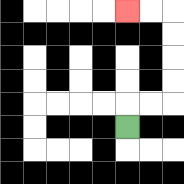{'start': '[5, 5]', 'end': '[5, 0]', 'path_directions': 'U,R,R,U,U,U,U,L,L', 'path_coordinates': '[[5, 5], [5, 4], [6, 4], [7, 4], [7, 3], [7, 2], [7, 1], [7, 0], [6, 0], [5, 0]]'}